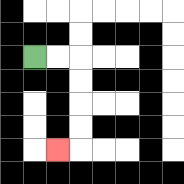{'start': '[1, 2]', 'end': '[2, 6]', 'path_directions': 'R,R,D,D,D,D,L', 'path_coordinates': '[[1, 2], [2, 2], [3, 2], [3, 3], [3, 4], [3, 5], [3, 6], [2, 6]]'}